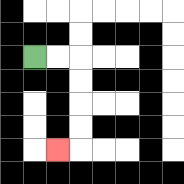{'start': '[1, 2]', 'end': '[2, 6]', 'path_directions': 'R,R,D,D,D,D,L', 'path_coordinates': '[[1, 2], [2, 2], [3, 2], [3, 3], [3, 4], [3, 5], [3, 6], [2, 6]]'}